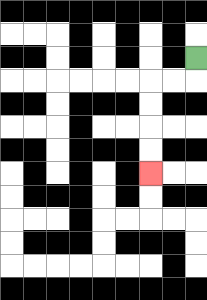{'start': '[8, 2]', 'end': '[6, 7]', 'path_directions': 'D,L,L,D,D,D,D', 'path_coordinates': '[[8, 2], [8, 3], [7, 3], [6, 3], [6, 4], [6, 5], [6, 6], [6, 7]]'}